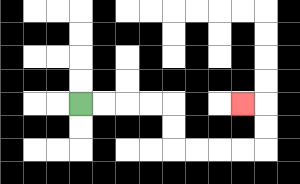{'start': '[3, 4]', 'end': '[10, 4]', 'path_directions': 'R,R,R,R,D,D,R,R,R,R,U,U,L', 'path_coordinates': '[[3, 4], [4, 4], [5, 4], [6, 4], [7, 4], [7, 5], [7, 6], [8, 6], [9, 6], [10, 6], [11, 6], [11, 5], [11, 4], [10, 4]]'}